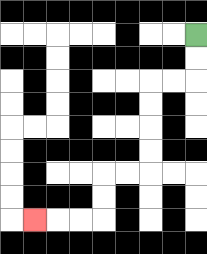{'start': '[8, 1]', 'end': '[1, 9]', 'path_directions': 'D,D,L,L,D,D,D,D,L,L,D,D,L,L,L', 'path_coordinates': '[[8, 1], [8, 2], [8, 3], [7, 3], [6, 3], [6, 4], [6, 5], [6, 6], [6, 7], [5, 7], [4, 7], [4, 8], [4, 9], [3, 9], [2, 9], [1, 9]]'}